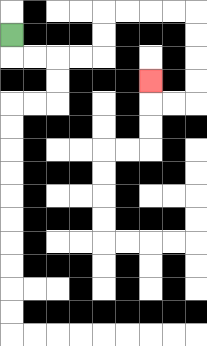{'start': '[0, 1]', 'end': '[6, 3]', 'path_directions': 'D,R,R,R,R,U,U,R,R,R,R,D,D,D,D,L,L,U', 'path_coordinates': '[[0, 1], [0, 2], [1, 2], [2, 2], [3, 2], [4, 2], [4, 1], [4, 0], [5, 0], [6, 0], [7, 0], [8, 0], [8, 1], [8, 2], [8, 3], [8, 4], [7, 4], [6, 4], [6, 3]]'}